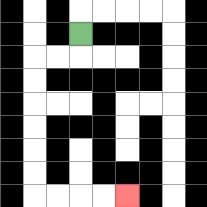{'start': '[3, 1]', 'end': '[5, 8]', 'path_directions': 'D,L,L,D,D,D,D,D,D,R,R,R,R', 'path_coordinates': '[[3, 1], [3, 2], [2, 2], [1, 2], [1, 3], [1, 4], [1, 5], [1, 6], [1, 7], [1, 8], [2, 8], [3, 8], [4, 8], [5, 8]]'}